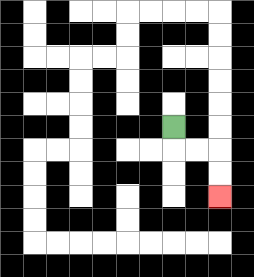{'start': '[7, 5]', 'end': '[9, 8]', 'path_directions': 'D,R,R,D,D', 'path_coordinates': '[[7, 5], [7, 6], [8, 6], [9, 6], [9, 7], [9, 8]]'}